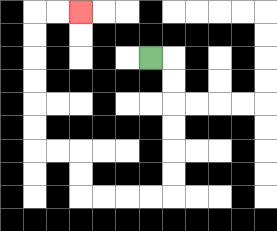{'start': '[6, 2]', 'end': '[3, 0]', 'path_directions': 'R,D,D,D,D,D,D,L,L,L,L,U,U,L,L,U,U,U,U,U,U,R,R', 'path_coordinates': '[[6, 2], [7, 2], [7, 3], [7, 4], [7, 5], [7, 6], [7, 7], [7, 8], [6, 8], [5, 8], [4, 8], [3, 8], [3, 7], [3, 6], [2, 6], [1, 6], [1, 5], [1, 4], [1, 3], [1, 2], [1, 1], [1, 0], [2, 0], [3, 0]]'}